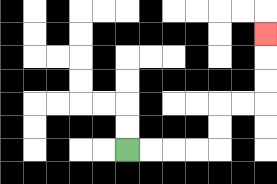{'start': '[5, 6]', 'end': '[11, 1]', 'path_directions': 'R,R,R,R,U,U,R,R,U,U,U', 'path_coordinates': '[[5, 6], [6, 6], [7, 6], [8, 6], [9, 6], [9, 5], [9, 4], [10, 4], [11, 4], [11, 3], [11, 2], [11, 1]]'}